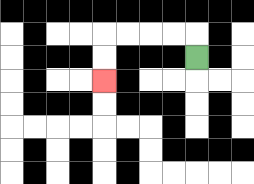{'start': '[8, 2]', 'end': '[4, 3]', 'path_directions': 'U,L,L,L,L,D,D', 'path_coordinates': '[[8, 2], [8, 1], [7, 1], [6, 1], [5, 1], [4, 1], [4, 2], [4, 3]]'}